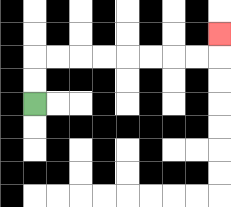{'start': '[1, 4]', 'end': '[9, 1]', 'path_directions': 'U,U,R,R,R,R,R,R,R,R,U', 'path_coordinates': '[[1, 4], [1, 3], [1, 2], [2, 2], [3, 2], [4, 2], [5, 2], [6, 2], [7, 2], [8, 2], [9, 2], [9, 1]]'}